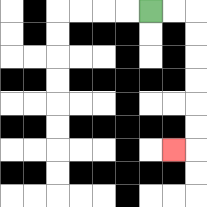{'start': '[6, 0]', 'end': '[7, 6]', 'path_directions': 'R,R,D,D,D,D,D,D,L', 'path_coordinates': '[[6, 0], [7, 0], [8, 0], [8, 1], [8, 2], [8, 3], [8, 4], [8, 5], [8, 6], [7, 6]]'}